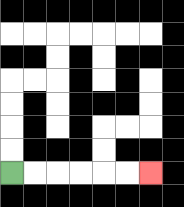{'start': '[0, 7]', 'end': '[6, 7]', 'path_directions': 'R,R,R,R,R,R', 'path_coordinates': '[[0, 7], [1, 7], [2, 7], [3, 7], [4, 7], [5, 7], [6, 7]]'}